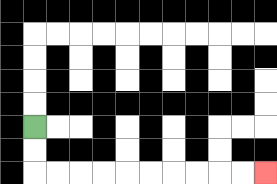{'start': '[1, 5]', 'end': '[11, 7]', 'path_directions': 'D,D,R,R,R,R,R,R,R,R,R,R', 'path_coordinates': '[[1, 5], [1, 6], [1, 7], [2, 7], [3, 7], [4, 7], [5, 7], [6, 7], [7, 7], [8, 7], [9, 7], [10, 7], [11, 7]]'}